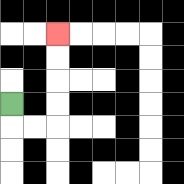{'start': '[0, 4]', 'end': '[2, 1]', 'path_directions': 'D,R,R,U,U,U,U', 'path_coordinates': '[[0, 4], [0, 5], [1, 5], [2, 5], [2, 4], [2, 3], [2, 2], [2, 1]]'}